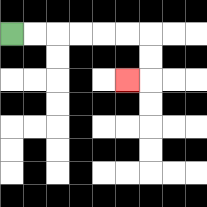{'start': '[0, 1]', 'end': '[5, 3]', 'path_directions': 'R,R,R,R,R,R,D,D,L', 'path_coordinates': '[[0, 1], [1, 1], [2, 1], [3, 1], [4, 1], [5, 1], [6, 1], [6, 2], [6, 3], [5, 3]]'}